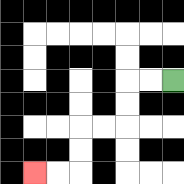{'start': '[7, 3]', 'end': '[1, 7]', 'path_directions': 'L,L,D,D,L,L,D,D,L,L', 'path_coordinates': '[[7, 3], [6, 3], [5, 3], [5, 4], [5, 5], [4, 5], [3, 5], [3, 6], [3, 7], [2, 7], [1, 7]]'}